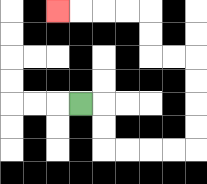{'start': '[3, 4]', 'end': '[2, 0]', 'path_directions': 'R,D,D,R,R,R,R,U,U,U,U,L,L,U,U,L,L,L,L', 'path_coordinates': '[[3, 4], [4, 4], [4, 5], [4, 6], [5, 6], [6, 6], [7, 6], [8, 6], [8, 5], [8, 4], [8, 3], [8, 2], [7, 2], [6, 2], [6, 1], [6, 0], [5, 0], [4, 0], [3, 0], [2, 0]]'}